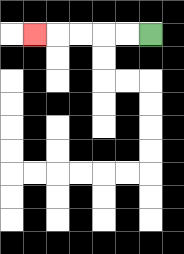{'start': '[6, 1]', 'end': '[1, 1]', 'path_directions': 'L,L,L,L,L', 'path_coordinates': '[[6, 1], [5, 1], [4, 1], [3, 1], [2, 1], [1, 1]]'}